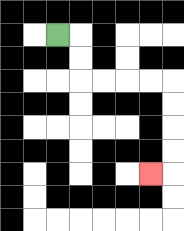{'start': '[2, 1]', 'end': '[6, 7]', 'path_directions': 'R,D,D,R,R,R,R,D,D,D,D,L', 'path_coordinates': '[[2, 1], [3, 1], [3, 2], [3, 3], [4, 3], [5, 3], [6, 3], [7, 3], [7, 4], [7, 5], [7, 6], [7, 7], [6, 7]]'}